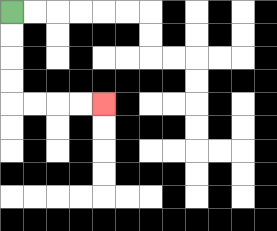{'start': '[0, 0]', 'end': '[4, 4]', 'path_directions': 'D,D,D,D,R,R,R,R', 'path_coordinates': '[[0, 0], [0, 1], [0, 2], [0, 3], [0, 4], [1, 4], [2, 4], [3, 4], [4, 4]]'}